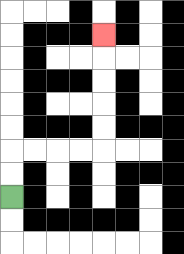{'start': '[0, 8]', 'end': '[4, 1]', 'path_directions': 'U,U,R,R,R,R,U,U,U,U,U', 'path_coordinates': '[[0, 8], [0, 7], [0, 6], [1, 6], [2, 6], [3, 6], [4, 6], [4, 5], [4, 4], [4, 3], [4, 2], [4, 1]]'}